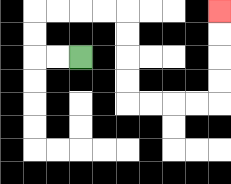{'start': '[3, 2]', 'end': '[9, 0]', 'path_directions': 'L,L,U,U,R,R,R,R,D,D,D,D,R,R,R,R,U,U,U,U', 'path_coordinates': '[[3, 2], [2, 2], [1, 2], [1, 1], [1, 0], [2, 0], [3, 0], [4, 0], [5, 0], [5, 1], [5, 2], [5, 3], [5, 4], [6, 4], [7, 4], [8, 4], [9, 4], [9, 3], [9, 2], [9, 1], [9, 0]]'}